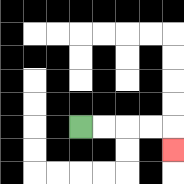{'start': '[3, 5]', 'end': '[7, 6]', 'path_directions': 'R,R,R,R,D', 'path_coordinates': '[[3, 5], [4, 5], [5, 5], [6, 5], [7, 5], [7, 6]]'}